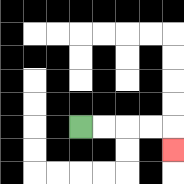{'start': '[3, 5]', 'end': '[7, 6]', 'path_directions': 'R,R,R,R,D', 'path_coordinates': '[[3, 5], [4, 5], [5, 5], [6, 5], [7, 5], [7, 6]]'}